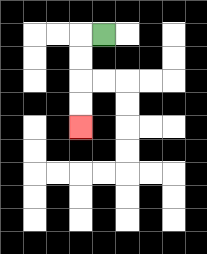{'start': '[4, 1]', 'end': '[3, 5]', 'path_directions': 'L,D,D,D,D', 'path_coordinates': '[[4, 1], [3, 1], [3, 2], [3, 3], [3, 4], [3, 5]]'}